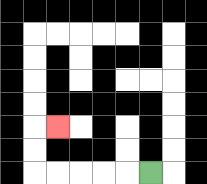{'start': '[6, 7]', 'end': '[2, 5]', 'path_directions': 'L,L,L,L,L,U,U,R', 'path_coordinates': '[[6, 7], [5, 7], [4, 7], [3, 7], [2, 7], [1, 7], [1, 6], [1, 5], [2, 5]]'}